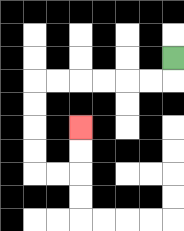{'start': '[7, 2]', 'end': '[3, 5]', 'path_directions': 'D,L,L,L,L,L,L,D,D,D,D,R,R,U,U', 'path_coordinates': '[[7, 2], [7, 3], [6, 3], [5, 3], [4, 3], [3, 3], [2, 3], [1, 3], [1, 4], [1, 5], [1, 6], [1, 7], [2, 7], [3, 7], [3, 6], [3, 5]]'}